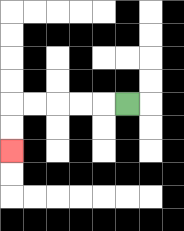{'start': '[5, 4]', 'end': '[0, 6]', 'path_directions': 'L,L,L,L,L,D,D', 'path_coordinates': '[[5, 4], [4, 4], [3, 4], [2, 4], [1, 4], [0, 4], [0, 5], [0, 6]]'}